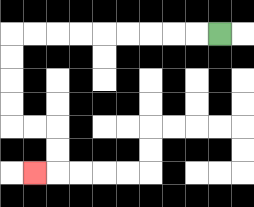{'start': '[9, 1]', 'end': '[1, 7]', 'path_directions': 'L,L,L,L,L,L,L,L,L,D,D,D,D,R,R,D,D,L', 'path_coordinates': '[[9, 1], [8, 1], [7, 1], [6, 1], [5, 1], [4, 1], [3, 1], [2, 1], [1, 1], [0, 1], [0, 2], [0, 3], [0, 4], [0, 5], [1, 5], [2, 5], [2, 6], [2, 7], [1, 7]]'}